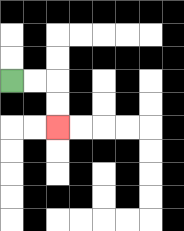{'start': '[0, 3]', 'end': '[2, 5]', 'path_directions': 'R,R,D,D', 'path_coordinates': '[[0, 3], [1, 3], [2, 3], [2, 4], [2, 5]]'}